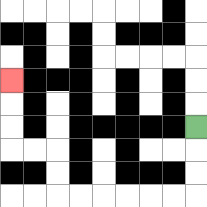{'start': '[8, 5]', 'end': '[0, 3]', 'path_directions': 'D,D,D,L,L,L,L,L,L,U,U,L,L,U,U,U', 'path_coordinates': '[[8, 5], [8, 6], [8, 7], [8, 8], [7, 8], [6, 8], [5, 8], [4, 8], [3, 8], [2, 8], [2, 7], [2, 6], [1, 6], [0, 6], [0, 5], [0, 4], [0, 3]]'}